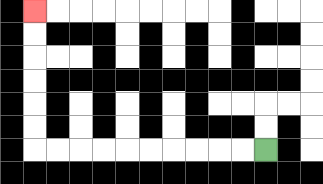{'start': '[11, 6]', 'end': '[1, 0]', 'path_directions': 'L,L,L,L,L,L,L,L,L,L,U,U,U,U,U,U', 'path_coordinates': '[[11, 6], [10, 6], [9, 6], [8, 6], [7, 6], [6, 6], [5, 6], [4, 6], [3, 6], [2, 6], [1, 6], [1, 5], [1, 4], [1, 3], [1, 2], [1, 1], [1, 0]]'}